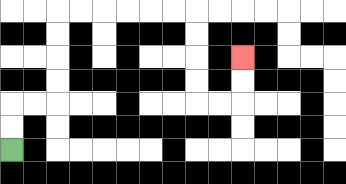{'start': '[0, 6]', 'end': '[10, 2]', 'path_directions': 'U,U,R,R,U,U,U,U,R,R,R,R,R,R,D,D,D,D,R,R,U,U', 'path_coordinates': '[[0, 6], [0, 5], [0, 4], [1, 4], [2, 4], [2, 3], [2, 2], [2, 1], [2, 0], [3, 0], [4, 0], [5, 0], [6, 0], [7, 0], [8, 0], [8, 1], [8, 2], [8, 3], [8, 4], [9, 4], [10, 4], [10, 3], [10, 2]]'}